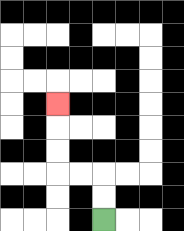{'start': '[4, 9]', 'end': '[2, 4]', 'path_directions': 'U,U,L,L,U,U,U', 'path_coordinates': '[[4, 9], [4, 8], [4, 7], [3, 7], [2, 7], [2, 6], [2, 5], [2, 4]]'}